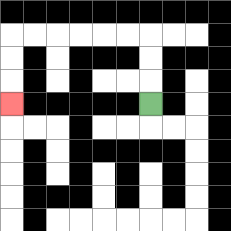{'start': '[6, 4]', 'end': '[0, 4]', 'path_directions': 'U,U,U,L,L,L,L,L,L,D,D,D', 'path_coordinates': '[[6, 4], [6, 3], [6, 2], [6, 1], [5, 1], [4, 1], [3, 1], [2, 1], [1, 1], [0, 1], [0, 2], [0, 3], [0, 4]]'}